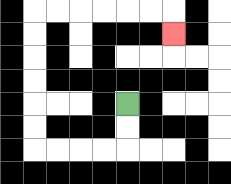{'start': '[5, 4]', 'end': '[7, 1]', 'path_directions': 'D,D,L,L,L,L,U,U,U,U,U,U,R,R,R,R,R,R,D', 'path_coordinates': '[[5, 4], [5, 5], [5, 6], [4, 6], [3, 6], [2, 6], [1, 6], [1, 5], [1, 4], [1, 3], [1, 2], [1, 1], [1, 0], [2, 0], [3, 0], [4, 0], [5, 0], [6, 0], [7, 0], [7, 1]]'}